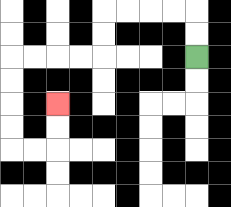{'start': '[8, 2]', 'end': '[2, 4]', 'path_directions': 'U,U,L,L,L,L,D,D,L,L,L,L,D,D,D,D,R,R,U,U', 'path_coordinates': '[[8, 2], [8, 1], [8, 0], [7, 0], [6, 0], [5, 0], [4, 0], [4, 1], [4, 2], [3, 2], [2, 2], [1, 2], [0, 2], [0, 3], [0, 4], [0, 5], [0, 6], [1, 6], [2, 6], [2, 5], [2, 4]]'}